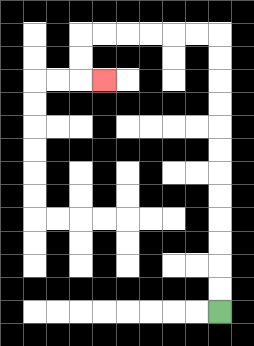{'start': '[9, 13]', 'end': '[4, 3]', 'path_directions': 'U,U,U,U,U,U,U,U,U,U,U,U,L,L,L,L,L,L,D,D,R', 'path_coordinates': '[[9, 13], [9, 12], [9, 11], [9, 10], [9, 9], [9, 8], [9, 7], [9, 6], [9, 5], [9, 4], [9, 3], [9, 2], [9, 1], [8, 1], [7, 1], [6, 1], [5, 1], [4, 1], [3, 1], [3, 2], [3, 3], [4, 3]]'}